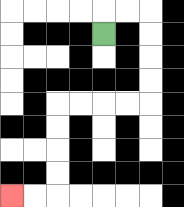{'start': '[4, 1]', 'end': '[0, 8]', 'path_directions': 'U,R,R,D,D,D,D,L,L,L,L,D,D,D,D,L,L', 'path_coordinates': '[[4, 1], [4, 0], [5, 0], [6, 0], [6, 1], [6, 2], [6, 3], [6, 4], [5, 4], [4, 4], [3, 4], [2, 4], [2, 5], [2, 6], [2, 7], [2, 8], [1, 8], [0, 8]]'}